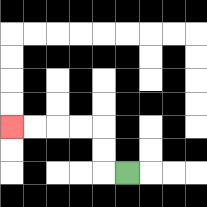{'start': '[5, 7]', 'end': '[0, 5]', 'path_directions': 'L,U,U,L,L,L,L', 'path_coordinates': '[[5, 7], [4, 7], [4, 6], [4, 5], [3, 5], [2, 5], [1, 5], [0, 5]]'}